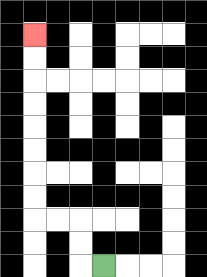{'start': '[4, 11]', 'end': '[1, 1]', 'path_directions': 'L,U,U,L,L,U,U,U,U,U,U,U,U', 'path_coordinates': '[[4, 11], [3, 11], [3, 10], [3, 9], [2, 9], [1, 9], [1, 8], [1, 7], [1, 6], [1, 5], [1, 4], [1, 3], [1, 2], [1, 1]]'}